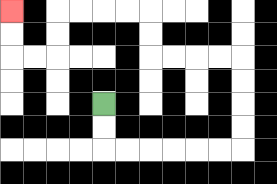{'start': '[4, 4]', 'end': '[0, 0]', 'path_directions': 'D,D,R,R,R,R,R,R,U,U,U,U,L,L,L,L,U,U,L,L,L,L,D,D,L,L,U,U', 'path_coordinates': '[[4, 4], [4, 5], [4, 6], [5, 6], [6, 6], [7, 6], [8, 6], [9, 6], [10, 6], [10, 5], [10, 4], [10, 3], [10, 2], [9, 2], [8, 2], [7, 2], [6, 2], [6, 1], [6, 0], [5, 0], [4, 0], [3, 0], [2, 0], [2, 1], [2, 2], [1, 2], [0, 2], [0, 1], [0, 0]]'}